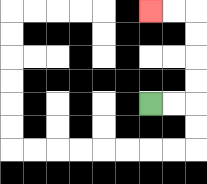{'start': '[6, 4]', 'end': '[6, 0]', 'path_directions': 'R,R,U,U,U,U,L,L', 'path_coordinates': '[[6, 4], [7, 4], [8, 4], [8, 3], [8, 2], [8, 1], [8, 0], [7, 0], [6, 0]]'}